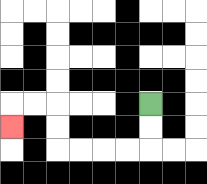{'start': '[6, 4]', 'end': '[0, 5]', 'path_directions': 'D,D,L,L,L,L,U,U,L,L,D', 'path_coordinates': '[[6, 4], [6, 5], [6, 6], [5, 6], [4, 6], [3, 6], [2, 6], [2, 5], [2, 4], [1, 4], [0, 4], [0, 5]]'}